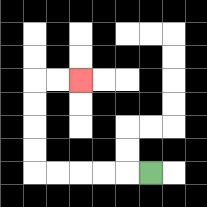{'start': '[6, 7]', 'end': '[3, 3]', 'path_directions': 'L,L,L,L,L,U,U,U,U,R,R', 'path_coordinates': '[[6, 7], [5, 7], [4, 7], [3, 7], [2, 7], [1, 7], [1, 6], [1, 5], [1, 4], [1, 3], [2, 3], [3, 3]]'}